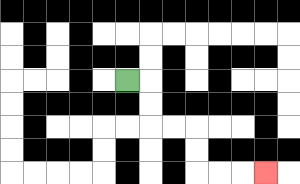{'start': '[5, 3]', 'end': '[11, 7]', 'path_directions': 'R,D,D,R,R,D,D,R,R,R', 'path_coordinates': '[[5, 3], [6, 3], [6, 4], [6, 5], [7, 5], [8, 5], [8, 6], [8, 7], [9, 7], [10, 7], [11, 7]]'}